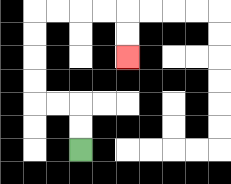{'start': '[3, 6]', 'end': '[5, 2]', 'path_directions': 'U,U,L,L,U,U,U,U,R,R,R,R,D,D', 'path_coordinates': '[[3, 6], [3, 5], [3, 4], [2, 4], [1, 4], [1, 3], [1, 2], [1, 1], [1, 0], [2, 0], [3, 0], [4, 0], [5, 0], [5, 1], [5, 2]]'}